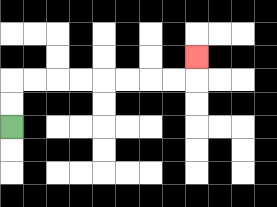{'start': '[0, 5]', 'end': '[8, 2]', 'path_directions': 'U,U,R,R,R,R,R,R,R,R,U', 'path_coordinates': '[[0, 5], [0, 4], [0, 3], [1, 3], [2, 3], [3, 3], [4, 3], [5, 3], [6, 3], [7, 3], [8, 3], [8, 2]]'}